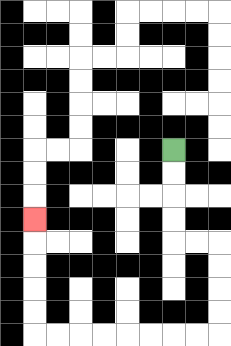{'start': '[7, 6]', 'end': '[1, 9]', 'path_directions': 'D,D,D,D,R,R,D,D,D,D,L,L,L,L,L,L,L,L,U,U,U,U,U', 'path_coordinates': '[[7, 6], [7, 7], [7, 8], [7, 9], [7, 10], [8, 10], [9, 10], [9, 11], [9, 12], [9, 13], [9, 14], [8, 14], [7, 14], [6, 14], [5, 14], [4, 14], [3, 14], [2, 14], [1, 14], [1, 13], [1, 12], [1, 11], [1, 10], [1, 9]]'}